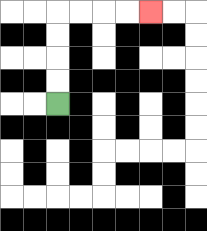{'start': '[2, 4]', 'end': '[6, 0]', 'path_directions': 'U,U,U,U,R,R,R,R', 'path_coordinates': '[[2, 4], [2, 3], [2, 2], [2, 1], [2, 0], [3, 0], [4, 0], [5, 0], [6, 0]]'}